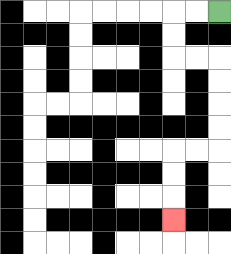{'start': '[9, 0]', 'end': '[7, 9]', 'path_directions': 'L,L,D,D,R,R,D,D,D,D,L,L,D,D,D', 'path_coordinates': '[[9, 0], [8, 0], [7, 0], [7, 1], [7, 2], [8, 2], [9, 2], [9, 3], [9, 4], [9, 5], [9, 6], [8, 6], [7, 6], [7, 7], [7, 8], [7, 9]]'}